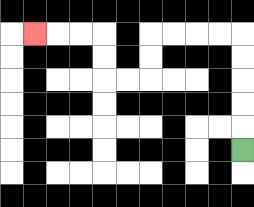{'start': '[10, 6]', 'end': '[1, 1]', 'path_directions': 'U,U,U,U,U,L,L,L,L,D,D,L,L,U,U,L,L,L', 'path_coordinates': '[[10, 6], [10, 5], [10, 4], [10, 3], [10, 2], [10, 1], [9, 1], [8, 1], [7, 1], [6, 1], [6, 2], [6, 3], [5, 3], [4, 3], [4, 2], [4, 1], [3, 1], [2, 1], [1, 1]]'}